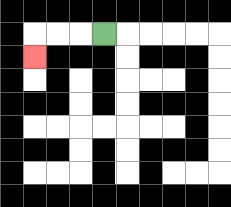{'start': '[4, 1]', 'end': '[1, 2]', 'path_directions': 'L,L,L,D', 'path_coordinates': '[[4, 1], [3, 1], [2, 1], [1, 1], [1, 2]]'}